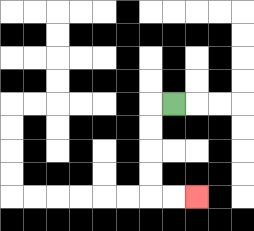{'start': '[7, 4]', 'end': '[8, 8]', 'path_directions': 'L,D,D,D,D,R,R', 'path_coordinates': '[[7, 4], [6, 4], [6, 5], [6, 6], [6, 7], [6, 8], [7, 8], [8, 8]]'}